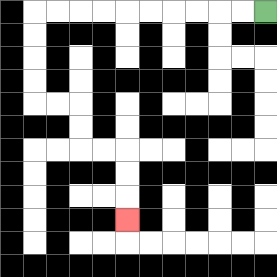{'start': '[11, 0]', 'end': '[5, 9]', 'path_directions': 'L,L,L,L,L,L,L,L,L,L,D,D,D,D,R,R,D,D,R,R,D,D,D', 'path_coordinates': '[[11, 0], [10, 0], [9, 0], [8, 0], [7, 0], [6, 0], [5, 0], [4, 0], [3, 0], [2, 0], [1, 0], [1, 1], [1, 2], [1, 3], [1, 4], [2, 4], [3, 4], [3, 5], [3, 6], [4, 6], [5, 6], [5, 7], [5, 8], [5, 9]]'}